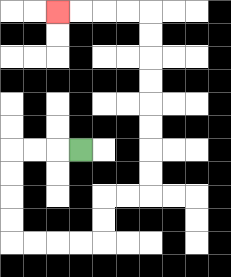{'start': '[3, 6]', 'end': '[2, 0]', 'path_directions': 'L,L,L,D,D,D,D,R,R,R,R,U,U,R,R,U,U,U,U,U,U,U,U,L,L,L,L', 'path_coordinates': '[[3, 6], [2, 6], [1, 6], [0, 6], [0, 7], [0, 8], [0, 9], [0, 10], [1, 10], [2, 10], [3, 10], [4, 10], [4, 9], [4, 8], [5, 8], [6, 8], [6, 7], [6, 6], [6, 5], [6, 4], [6, 3], [6, 2], [6, 1], [6, 0], [5, 0], [4, 0], [3, 0], [2, 0]]'}